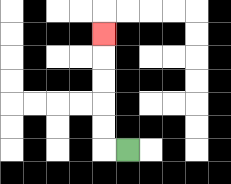{'start': '[5, 6]', 'end': '[4, 1]', 'path_directions': 'L,U,U,U,U,U', 'path_coordinates': '[[5, 6], [4, 6], [4, 5], [4, 4], [4, 3], [4, 2], [4, 1]]'}